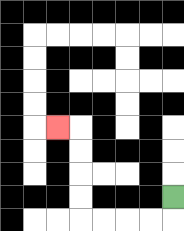{'start': '[7, 8]', 'end': '[2, 5]', 'path_directions': 'D,L,L,L,L,U,U,U,U,L', 'path_coordinates': '[[7, 8], [7, 9], [6, 9], [5, 9], [4, 9], [3, 9], [3, 8], [3, 7], [3, 6], [3, 5], [2, 5]]'}